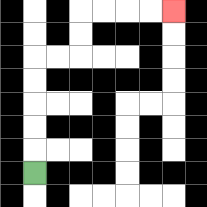{'start': '[1, 7]', 'end': '[7, 0]', 'path_directions': 'U,U,U,U,U,R,R,U,U,R,R,R,R', 'path_coordinates': '[[1, 7], [1, 6], [1, 5], [1, 4], [1, 3], [1, 2], [2, 2], [3, 2], [3, 1], [3, 0], [4, 0], [5, 0], [6, 0], [7, 0]]'}